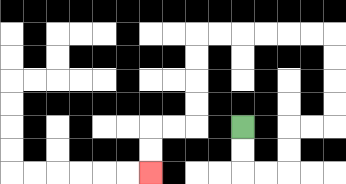{'start': '[10, 5]', 'end': '[6, 7]', 'path_directions': 'D,D,R,R,U,U,R,R,U,U,U,U,L,L,L,L,L,L,D,D,D,D,L,L,D,D', 'path_coordinates': '[[10, 5], [10, 6], [10, 7], [11, 7], [12, 7], [12, 6], [12, 5], [13, 5], [14, 5], [14, 4], [14, 3], [14, 2], [14, 1], [13, 1], [12, 1], [11, 1], [10, 1], [9, 1], [8, 1], [8, 2], [8, 3], [8, 4], [8, 5], [7, 5], [6, 5], [6, 6], [6, 7]]'}